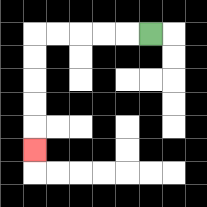{'start': '[6, 1]', 'end': '[1, 6]', 'path_directions': 'L,L,L,L,L,D,D,D,D,D', 'path_coordinates': '[[6, 1], [5, 1], [4, 1], [3, 1], [2, 1], [1, 1], [1, 2], [1, 3], [1, 4], [1, 5], [1, 6]]'}